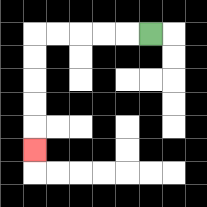{'start': '[6, 1]', 'end': '[1, 6]', 'path_directions': 'L,L,L,L,L,D,D,D,D,D', 'path_coordinates': '[[6, 1], [5, 1], [4, 1], [3, 1], [2, 1], [1, 1], [1, 2], [1, 3], [1, 4], [1, 5], [1, 6]]'}